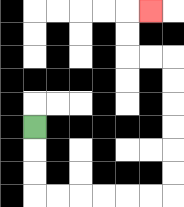{'start': '[1, 5]', 'end': '[6, 0]', 'path_directions': 'D,D,D,R,R,R,R,R,R,U,U,U,U,U,U,L,L,U,U,R', 'path_coordinates': '[[1, 5], [1, 6], [1, 7], [1, 8], [2, 8], [3, 8], [4, 8], [5, 8], [6, 8], [7, 8], [7, 7], [7, 6], [7, 5], [7, 4], [7, 3], [7, 2], [6, 2], [5, 2], [5, 1], [5, 0], [6, 0]]'}